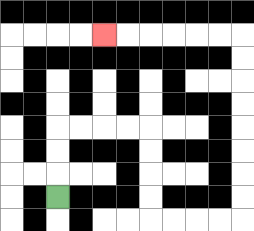{'start': '[2, 8]', 'end': '[4, 1]', 'path_directions': 'U,U,U,R,R,R,R,D,D,D,D,R,R,R,R,U,U,U,U,U,U,U,U,L,L,L,L,L,L', 'path_coordinates': '[[2, 8], [2, 7], [2, 6], [2, 5], [3, 5], [4, 5], [5, 5], [6, 5], [6, 6], [6, 7], [6, 8], [6, 9], [7, 9], [8, 9], [9, 9], [10, 9], [10, 8], [10, 7], [10, 6], [10, 5], [10, 4], [10, 3], [10, 2], [10, 1], [9, 1], [8, 1], [7, 1], [6, 1], [5, 1], [4, 1]]'}